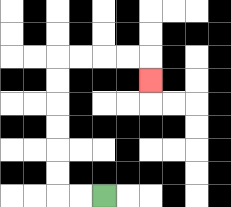{'start': '[4, 8]', 'end': '[6, 3]', 'path_directions': 'L,L,U,U,U,U,U,U,R,R,R,R,D', 'path_coordinates': '[[4, 8], [3, 8], [2, 8], [2, 7], [2, 6], [2, 5], [2, 4], [2, 3], [2, 2], [3, 2], [4, 2], [5, 2], [6, 2], [6, 3]]'}